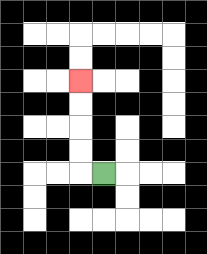{'start': '[4, 7]', 'end': '[3, 3]', 'path_directions': 'L,U,U,U,U', 'path_coordinates': '[[4, 7], [3, 7], [3, 6], [3, 5], [3, 4], [3, 3]]'}